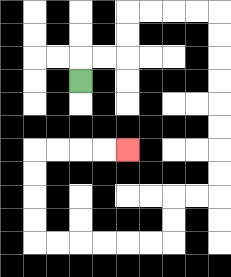{'start': '[3, 3]', 'end': '[5, 6]', 'path_directions': 'U,R,R,U,U,R,R,R,R,D,D,D,D,D,D,D,D,L,L,D,D,L,L,L,L,L,L,U,U,U,U,R,R,R,R', 'path_coordinates': '[[3, 3], [3, 2], [4, 2], [5, 2], [5, 1], [5, 0], [6, 0], [7, 0], [8, 0], [9, 0], [9, 1], [9, 2], [9, 3], [9, 4], [9, 5], [9, 6], [9, 7], [9, 8], [8, 8], [7, 8], [7, 9], [7, 10], [6, 10], [5, 10], [4, 10], [3, 10], [2, 10], [1, 10], [1, 9], [1, 8], [1, 7], [1, 6], [2, 6], [3, 6], [4, 6], [5, 6]]'}